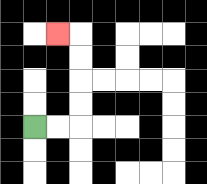{'start': '[1, 5]', 'end': '[2, 1]', 'path_directions': 'R,R,U,U,U,U,L', 'path_coordinates': '[[1, 5], [2, 5], [3, 5], [3, 4], [3, 3], [3, 2], [3, 1], [2, 1]]'}